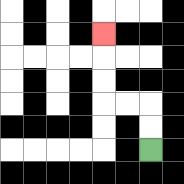{'start': '[6, 6]', 'end': '[4, 1]', 'path_directions': 'U,U,L,L,U,U,U', 'path_coordinates': '[[6, 6], [6, 5], [6, 4], [5, 4], [4, 4], [4, 3], [4, 2], [4, 1]]'}